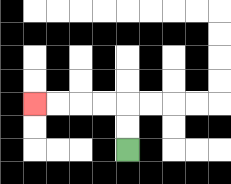{'start': '[5, 6]', 'end': '[1, 4]', 'path_directions': 'U,U,L,L,L,L', 'path_coordinates': '[[5, 6], [5, 5], [5, 4], [4, 4], [3, 4], [2, 4], [1, 4]]'}